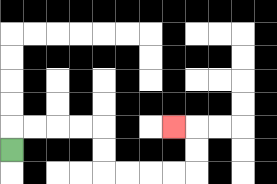{'start': '[0, 6]', 'end': '[7, 5]', 'path_directions': 'U,R,R,R,R,D,D,R,R,R,R,U,U,L', 'path_coordinates': '[[0, 6], [0, 5], [1, 5], [2, 5], [3, 5], [4, 5], [4, 6], [4, 7], [5, 7], [6, 7], [7, 7], [8, 7], [8, 6], [8, 5], [7, 5]]'}